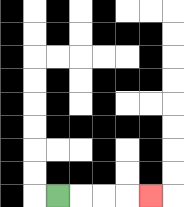{'start': '[2, 8]', 'end': '[6, 8]', 'path_directions': 'R,R,R,R', 'path_coordinates': '[[2, 8], [3, 8], [4, 8], [5, 8], [6, 8]]'}